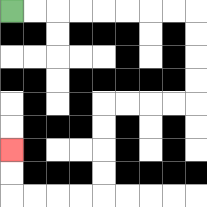{'start': '[0, 0]', 'end': '[0, 6]', 'path_directions': 'R,R,R,R,R,R,R,R,D,D,D,D,L,L,L,L,D,D,D,D,L,L,L,L,U,U', 'path_coordinates': '[[0, 0], [1, 0], [2, 0], [3, 0], [4, 0], [5, 0], [6, 0], [7, 0], [8, 0], [8, 1], [8, 2], [8, 3], [8, 4], [7, 4], [6, 4], [5, 4], [4, 4], [4, 5], [4, 6], [4, 7], [4, 8], [3, 8], [2, 8], [1, 8], [0, 8], [0, 7], [0, 6]]'}